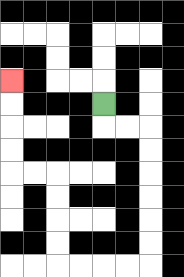{'start': '[4, 4]', 'end': '[0, 3]', 'path_directions': 'D,R,R,D,D,D,D,D,D,L,L,L,L,U,U,U,U,L,L,U,U,U,U', 'path_coordinates': '[[4, 4], [4, 5], [5, 5], [6, 5], [6, 6], [6, 7], [6, 8], [6, 9], [6, 10], [6, 11], [5, 11], [4, 11], [3, 11], [2, 11], [2, 10], [2, 9], [2, 8], [2, 7], [1, 7], [0, 7], [0, 6], [0, 5], [0, 4], [0, 3]]'}